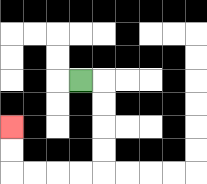{'start': '[3, 3]', 'end': '[0, 5]', 'path_directions': 'R,D,D,D,D,L,L,L,L,U,U', 'path_coordinates': '[[3, 3], [4, 3], [4, 4], [4, 5], [4, 6], [4, 7], [3, 7], [2, 7], [1, 7], [0, 7], [0, 6], [0, 5]]'}